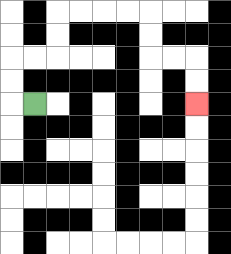{'start': '[1, 4]', 'end': '[8, 4]', 'path_directions': 'L,U,U,R,R,U,U,R,R,R,R,D,D,R,R,D,D', 'path_coordinates': '[[1, 4], [0, 4], [0, 3], [0, 2], [1, 2], [2, 2], [2, 1], [2, 0], [3, 0], [4, 0], [5, 0], [6, 0], [6, 1], [6, 2], [7, 2], [8, 2], [8, 3], [8, 4]]'}